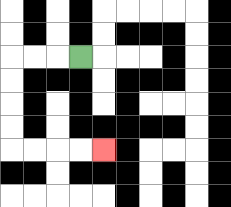{'start': '[3, 2]', 'end': '[4, 6]', 'path_directions': 'L,L,L,D,D,D,D,R,R,R,R', 'path_coordinates': '[[3, 2], [2, 2], [1, 2], [0, 2], [0, 3], [0, 4], [0, 5], [0, 6], [1, 6], [2, 6], [3, 6], [4, 6]]'}